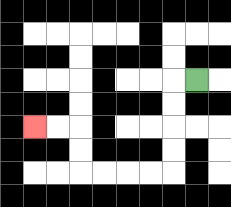{'start': '[8, 3]', 'end': '[1, 5]', 'path_directions': 'L,D,D,D,D,L,L,L,L,U,U,L,L', 'path_coordinates': '[[8, 3], [7, 3], [7, 4], [7, 5], [7, 6], [7, 7], [6, 7], [5, 7], [4, 7], [3, 7], [3, 6], [3, 5], [2, 5], [1, 5]]'}